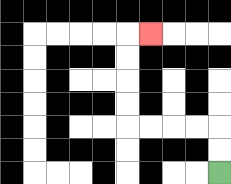{'start': '[9, 7]', 'end': '[6, 1]', 'path_directions': 'U,U,L,L,L,L,U,U,U,U,R', 'path_coordinates': '[[9, 7], [9, 6], [9, 5], [8, 5], [7, 5], [6, 5], [5, 5], [5, 4], [5, 3], [5, 2], [5, 1], [6, 1]]'}